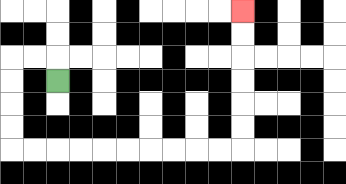{'start': '[2, 3]', 'end': '[10, 0]', 'path_directions': 'U,L,L,D,D,D,D,R,R,R,R,R,R,R,R,R,R,U,U,U,U,U,U', 'path_coordinates': '[[2, 3], [2, 2], [1, 2], [0, 2], [0, 3], [0, 4], [0, 5], [0, 6], [1, 6], [2, 6], [3, 6], [4, 6], [5, 6], [6, 6], [7, 6], [8, 6], [9, 6], [10, 6], [10, 5], [10, 4], [10, 3], [10, 2], [10, 1], [10, 0]]'}